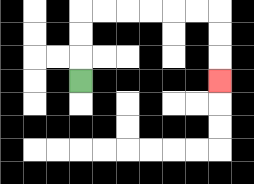{'start': '[3, 3]', 'end': '[9, 3]', 'path_directions': 'U,U,U,R,R,R,R,R,R,D,D,D', 'path_coordinates': '[[3, 3], [3, 2], [3, 1], [3, 0], [4, 0], [5, 0], [6, 0], [7, 0], [8, 0], [9, 0], [9, 1], [9, 2], [9, 3]]'}